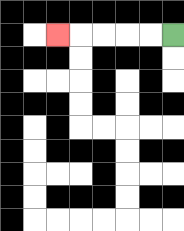{'start': '[7, 1]', 'end': '[2, 1]', 'path_directions': 'L,L,L,L,L', 'path_coordinates': '[[7, 1], [6, 1], [5, 1], [4, 1], [3, 1], [2, 1]]'}